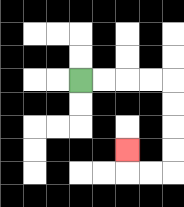{'start': '[3, 3]', 'end': '[5, 6]', 'path_directions': 'R,R,R,R,D,D,D,D,L,L,U', 'path_coordinates': '[[3, 3], [4, 3], [5, 3], [6, 3], [7, 3], [7, 4], [7, 5], [7, 6], [7, 7], [6, 7], [5, 7], [5, 6]]'}